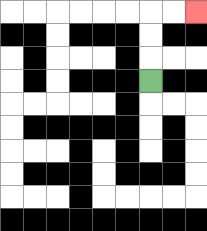{'start': '[6, 3]', 'end': '[8, 0]', 'path_directions': 'U,U,U,R,R', 'path_coordinates': '[[6, 3], [6, 2], [6, 1], [6, 0], [7, 0], [8, 0]]'}